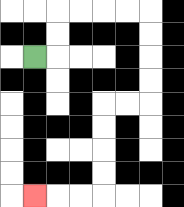{'start': '[1, 2]', 'end': '[1, 8]', 'path_directions': 'R,U,U,R,R,R,R,D,D,D,D,L,L,D,D,D,D,L,L,L', 'path_coordinates': '[[1, 2], [2, 2], [2, 1], [2, 0], [3, 0], [4, 0], [5, 0], [6, 0], [6, 1], [6, 2], [6, 3], [6, 4], [5, 4], [4, 4], [4, 5], [4, 6], [4, 7], [4, 8], [3, 8], [2, 8], [1, 8]]'}